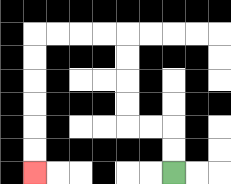{'start': '[7, 7]', 'end': '[1, 7]', 'path_directions': 'U,U,L,L,U,U,U,U,L,L,L,L,D,D,D,D,D,D', 'path_coordinates': '[[7, 7], [7, 6], [7, 5], [6, 5], [5, 5], [5, 4], [5, 3], [5, 2], [5, 1], [4, 1], [3, 1], [2, 1], [1, 1], [1, 2], [1, 3], [1, 4], [1, 5], [1, 6], [1, 7]]'}